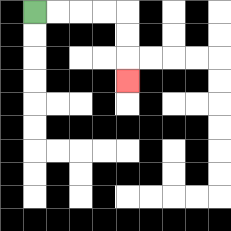{'start': '[1, 0]', 'end': '[5, 3]', 'path_directions': 'R,R,R,R,D,D,D', 'path_coordinates': '[[1, 0], [2, 0], [3, 0], [4, 0], [5, 0], [5, 1], [5, 2], [5, 3]]'}